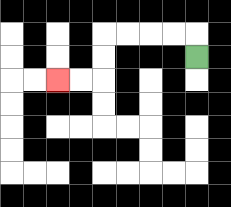{'start': '[8, 2]', 'end': '[2, 3]', 'path_directions': 'U,L,L,L,L,D,D,L,L', 'path_coordinates': '[[8, 2], [8, 1], [7, 1], [6, 1], [5, 1], [4, 1], [4, 2], [4, 3], [3, 3], [2, 3]]'}